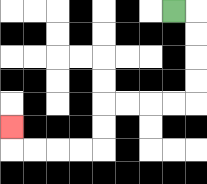{'start': '[7, 0]', 'end': '[0, 5]', 'path_directions': 'R,D,D,D,D,L,L,L,L,D,D,L,L,L,L,U', 'path_coordinates': '[[7, 0], [8, 0], [8, 1], [8, 2], [8, 3], [8, 4], [7, 4], [6, 4], [5, 4], [4, 4], [4, 5], [4, 6], [3, 6], [2, 6], [1, 6], [0, 6], [0, 5]]'}